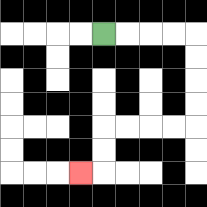{'start': '[4, 1]', 'end': '[3, 7]', 'path_directions': 'R,R,R,R,D,D,D,D,L,L,L,L,D,D,L', 'path_coordinates': '[[4, 1], [5, 1], [6, 1], [7, 1], [8, 1], [8, 2], [8, 3], [8, 4], [8, 5], [7, 5], [6, 5], [5, 5], [4, 5], [4, 6], [4, 7], [3, 7]]'}